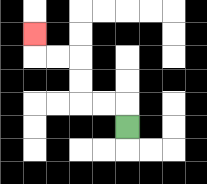{'start': '[5, 5]', 'end': '[1, 1]', 'path_directions': 'U,L,L,U,U,L,L,U', 'path_coordinates': '[[5, 5], [5, 4], [4, 4], [3, 4], [3, 3], [3, 2], [2, 2], [1, 2], [1, 1]]'}